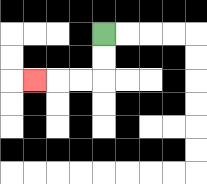{'start': '[4, 1]', 'end': '[1, 3]', 'path_directions': 'D,D,L,L,L', 'path_coordinates': '[[4, 1], [4, 2], [4, 3], [3, 3], [2, 3], [1, 3]]'}